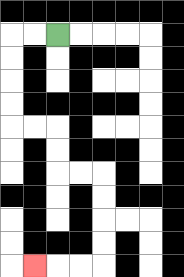{'start': '[2, 1]', 'end': '[1, 11]', 'path_directions': 'L,L,D,D,D,D,R,R,D,D,R,R,D,D,D,D,L,L,L', 'path_coordinates': '[[2, 1], [1, 1], [0, 1], [0, 2], [0, 3], [0, 4], [0, 5], [1, 5], [2, 5], [2, 6], [2, 7], [3, 7], [4, 7], [4, 8], [4, 9], [4, 10], [4, 11], [3, 11], [2, 11], [1, 11]]'}